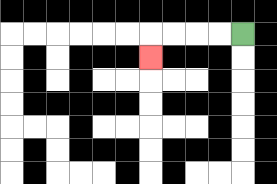{'start': '[10, 1]', 'end': '[6, 2]', 'path_directions': 'L,L,L,L,D', 'path_coordinates': '[[10, 1], [9, 1], [8, 1], [7, 1], [6, 1], [6, 2]]'}